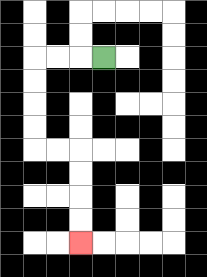{'start': '[4, 2]', 'end': '[3, 10]', 'path_directions': 'L,L,L,D,D,D,D,R,R,D,D,D,D', 'path_coordinates': '[[4, 2], [3, 2], [2, 2], [1, 2], [1, 3], [1, 4], [1, 5], [1, 6], [2, 6], [3, 6], [3, 7], [3, 8], [3, 9], [3, 10]]'}